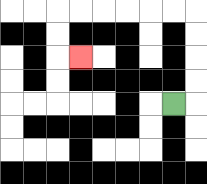{'start': '[7, 4]', 'end': '[3, 2]', 'path_directions': 'R,U,U,U,U,L,L,L,L,L,L,D,D,R', 'path_coordinates': '[[7, 4], [8, 4], [8, 3], [8, 2], [8, 1], [8, 0], [7, 0], [6, 0], [5, 0], [4, 0], [3, 0], [2, 0], [2, 1], [2, 2], [3, 2]]'}